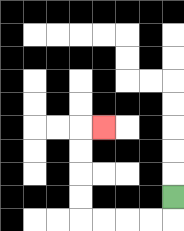{'start': '[7, 8]', 'end': '[4, 5]', 'path_directions': 'D,L,L,L,L,U,U,U,U,R', 'path_coordinates': '[[7, 8], [7, 9], [6, 9], [5, 9], [4, 9], [3, 9], [3, 8], [3, 7], [3, 6], [3, 5], [4, 5]]'}